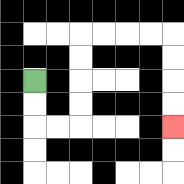{'start': '[1, 3]', 'end': '[7, 5]', 'path_directions': 'D,D,R,R,U,U,U,U,R,R,R,R,D,D,D,D', 'path_coordinates': '[[1, 3], [1, 4], [1, 5], [2, 5], [3, 5], [3, 4], [3, 3], [3, 2], [3, 1], [4, 1], [5, 1], [6, 1], [7, 1], [7, 2], [7, 3], [7, 4], [7, 5]]'}